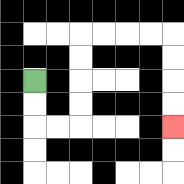{'start': '[1, 3]', 'end': '[7, 5]', 'path_directions': 'D,D,R,R,U,U,U,U,R,R,R,R,D,D,D,D', 'path_coordinates': '[[1, 3], [1, 4], [1, 5], [2, 5], [3, 5], [3, 4], [3, 3], [3, 2], [3, 1], [4, 1], [5, 1], [6, 1], [7, 1], [7, 2], [7, 3], [7, 4], [7, 5]]'}